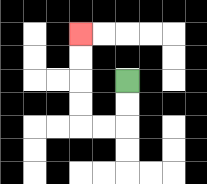{'start': '[5, 3]', 'end': '[3, 1]', 'path_directions': 'D,D,L,L,U,U,U,U', 'path_coordinates': '[[5, 3], [5, 4], [5, 5], [4, 5], [3, 5], [3, 4], [3, 3], [3, 2], [3, 1]]'}